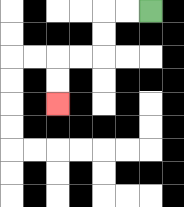{'start': '[6, 0]', 'end': '[2, 4]', 'path_directions': 'L,L,D,D,L,L,D,D', 'path_coordinates': '[[6, 0], [5, 0], [4, 0], [4, 1], [4, 2], [3, 2], [2, 2], [2, 3], [2, 4]]'}